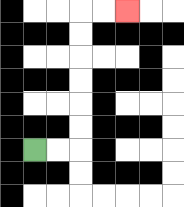{'start': '[1, 6]', 'end': '[5, 0]', 'path_directions': 'R,R,U,U,U,U,U,U,R,R', 'path_coordinates': '[[1, 6], [2, 6], [3, 6], [3, 5], [3, 4], [3, 3], [3, 2], [3, 1], [3, 0], [4, 0], [5, 0]]'}